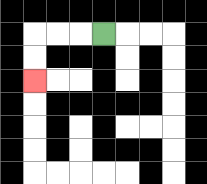{'start': '[4, 1]', 'end': '[1, 3]', 'path_directions': 'L,L,L,D,D', 'path_coordinates': '[[4, 1], [3, 1], [2, 1], [1, 1], [1, 2], [1, 3]]'}